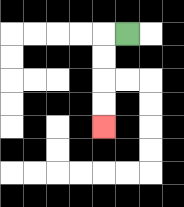{'start': '[5, 1]', 'end': '[4, 5]', 'path_directions': 'L,D,D,D,D', 'path_coordinates': '[[5, 1], [4, 1], [4, 2], [4, 3], [4, 4], [4, 5]]'}